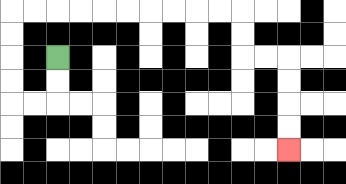{'start': '[2, 2]', 'end': '[12, 6]', 'path_directions': 'D,D,L,L,U,U,U,U,R,R,R,R,R,R,R,R,R,R,D,D,R,R,D,D,D,D', 'path_coordinates': '[[2, 2], [2, 3], [2, 4], [1, 4], [0, 4], [0, 3], [0, 2], [0, 1], [0, 0], [1, 0], [2, 0], [3, 0], [4, 0], [5, 0], [6, 0], [7, 0], [8, 0], [9, 0], [10, 0], [10, 1], [10, 2], [11, 2], [12, 2], [12, 3], [12, 4], [12, 5], [12, 6]]'}